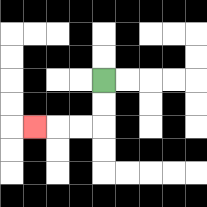{'start': '[4, 3]', 'end': '[1, 5]', 'path_directions': 'D,D,L,L,L', 'path_coordinates': '[[4, 3], [4, 4], [4, 5], [3, 5], [2, 5], [1, 5]]'}